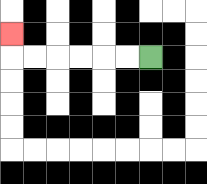{'start': '[6, 2]', 'end': '[0, 1]', 'path_directions': 'L,L,L,L,L,L,U', 'path_coordinates': '[[6, 2], [5, 2], [4, 2], [3, 2], [2, 2], [1, 2], [0, 2], [0, 1]]'}